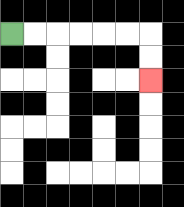{'start': '[0, 1]', 'end': '[6, 3]', 'path_directions': 'R,R,R,R,R,R,D,D', 'path_coordinates': '[[0, 1], [1, 1], [2, 1], [3, 1], [4, 1], [5, 1], [6, 1], [6, 2], [6, 3]]'}